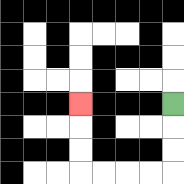{'start': '[7, 4]', 'end': '[3, 4]', 'path_directions': 'D,D,D,L,L,L,L,U,U,U', 'path_coordinates': '[[7, 4], [7, 5], [7, 6], [7, 7], [6, 7], [5, 7], [4, 7], [3, 7], [3, 6], [3, 5], [3, 4]]'}